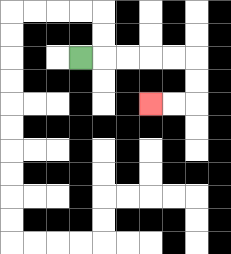{'start': '[3, 2]', 'end': '[6, 4]', 'path_directions': 'R,R,R,R,R,D,D,L,L', 'path_coordinates': '[[3, 2], [4, 2], [5, 2], [6, 2], [7, 2], [8, 2], [8, 3], [8, 4], [7, 4], [6, 4]]'}